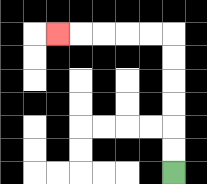{'start': '[7, 7]', 'end': '[2, 1]', 'path_directions': 'U,U,U,U,U,U,L,L,L,L,L', 'path_coordinates': '[[7, 7], [7, 6], [7, 5], [7, 4], [7, 3], [7, 2], [7, 1], [6, 1], [5, 1], [4, 1], [3, 1], [2, 1]]'}